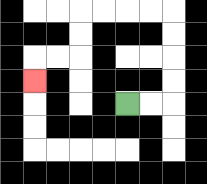{'start': '[5, 4]', 'end': '[1, 3]', 'path_directions': 'R,R,U,U,U,U,L,L,L,L,D,D,L,L,D', 'path_coordinates': '[[5, 4], [6, 4], [7, 4], [7, 3], [7, 2], [7, 1], [7, 0], [6, 0], [5, 0], [4, 0], [3, 0], [3, 1], [3, 2], [2, 2], [1, 2], [1, 3]]'}